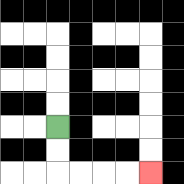{'start': '[2, 5]', 'end': '[6, 7]', 'path_directions': 'D,D,R,R,R,R', 'path_coordinates': '[[2, 5], [2, 6], [2, 7], [3, 7], [4, 7], [5, 7], [6, 7]]'}